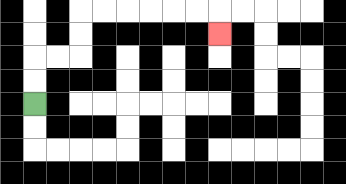{'start': '[1, 4]', 'end': '[9, 1]', 'path_directions': 'U,U,R,R,U,U,R,R,R,R,R,R,D', 'path_coordinates': '[[1, 4], [1, 3], [1, 2], [2, 2], [3, 2], [3, 1], [3, 0], [4, 0], [5, 0], [6, 0], [7, 0], [8, 0], [9, 0], [9, 1]]'}